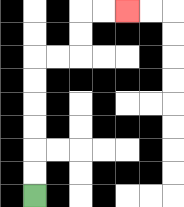{'start': '[1, 8]', 'end': '[5, 0]', 'path_directions': 'U,U,U,U,U,U,R,R,U,U,R,R', 'path_coordinates': '[[1, 8], [1, 7], [1, 6], [1, 5], [1, 4], [1, 3], [1, 2], [2, 2], [3, 2], [3, 1], [3, 0], [4, 0], [5, 0]]'}